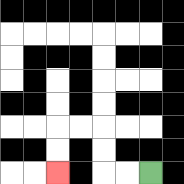{'start': '[6, 7]', 'end': '[2, 7]', 'path_directions': 'L,L,U,U,L,L,D,D', 'path_coordinates': '[[6, 7], [5, 7], [4, 7], [4, 6], [4, 5], [3, 5], [2, 5], [2, 6], [2, 7]]'}